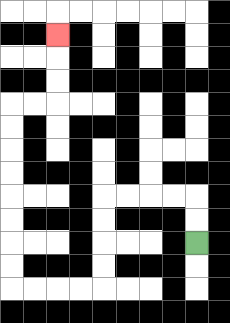{'start': '[8, 10]', 'end': '[2, 1]', 'path_directions': 'U,U,L,L,L,L,D,D,D,D,L,L,L,L,U,U,U,U,U,U,U,U,R,R,U,U,U', 'path_coordinates': '[[8, 10], [8, 9], [8, 8], [7, 8], [6, 8], [5, 8], [4, 8], [4, 9], [4, 10], [4, 11], [4, 12], [3, 12], [2, 12], [1, 12], [0, 12], [0, 11], [0, 10], [0, 9], [0, 8], [0, 7], [0, 6], [0, 5], [0, 4], [1, 4], [2, 4], [2, 3], [2, 2], [2, 1]]'}